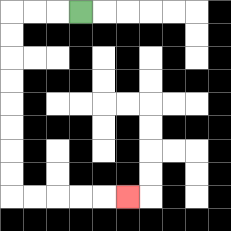{'start': '[3, 0]', 'end': '[5, 8]', 'path_directions': 'L,L,L,D,D,D,D,D,D,D,D,R,R,R,R,R', 'path_coordinates': '[[3, 0], [2, 0], [1, 0], [0, 0], [0, 1], [0, 2], [0, 3], [0, 4], [0, 5], [0, 6], [0, 7], [0, 8], [1, 8], [2, 8], [3, 8], [4, 8], [5, 8]]'}